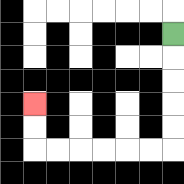{'start': '[7, 1]', 'end': '[1, 4]', 'path_directions': 'D,D,D,D,D,L,L,L,L,L,L,U,U', 'path_coordinates': '[[7, 1], [7, 2], [7, 3], [7, 4], [7, 5], [7, 6], [6, 6], [5, 6], [4, 6], [3, 6], [2, 6], [1, 6], [1, 5], [1, 4]]'}